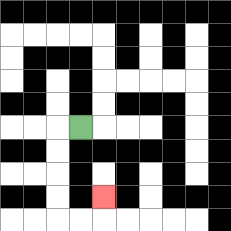{'start': '[3, 5]', 'end': '[4, 8]', 'path_directions': 'L,D,D,D,D,R,R,U', 'path_coordinates': '[[3, 5], [2, 5], [2, 6], [2, 7], [2, 8], [2, 9], [3, 9], [4, 9], [4, 8]]'}